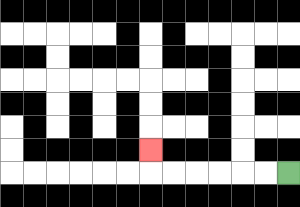{'start': '[12, 7]', 'end': '[6, 6]', 'path_directions': 'L,L,L,L,L,L,U', 'path_coordinates': '[[12, 7], [11, 7], [10, 7], [9, 7], [8, 7], [7, 7], [6, 7], [6, 6]]'}